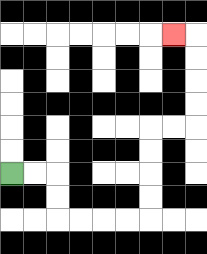{'start': '[0, 7]', 'end': '[7, 1]', 'path_directions': 'R,R,D,D,R,R,R,R,U,U,U,U,R,R,U,U,U,U,L', 'path_coordinates': '[[0, 7], [1, 7], [2, 7], [2, 8], [2, 9], [3, 9], [4, 9], [5, 9], [6, 9], [6, 8], [6, 7], [6, 6], [6, 5], [7, 5], [8, 5], [8, 4], [8, 3], [8, 2], [8, 1], [7, 1]]'}